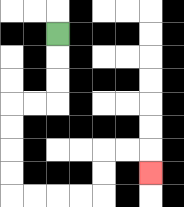{'start': '[2, 1]', 'end': '[6, 7]', 'path_directions': 'D,D,D,L,L,D,D,D,D,R,R,R,R,U,U,R,R,D', 'path_coordinates': '[[2, 1], [2, 2], [2, 3], [2, 4], [1, 4], [0, 4], [0, 5], [0, 6], [0, 7], [0, 8], [1, 8], [2, 8], [3, 8], [4, 8], [4, 7], [4, 6], [5, 6], [6, 6], [6, 7]]'}